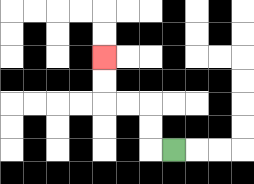{'start': '[7, 6]', 'end': '[4, 2]', 'path_directions': 'L,U,U,L,L,U,U', 'path_coordinates': '[[7, 6], [6, 6], [6, 5], [6, 4], [5, 4], [4, 4], [4, 3], [4, 2]]'}